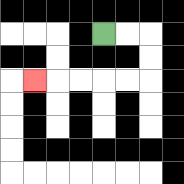{'start': '[4, 1]', 'end': '[1, 3]', 'path_directions': 'R,R,D,D,L,L,L,L,L', 'path_coordinates': '[[4, 1], [5, 1], [6, 1], [6, 2], [6, 3], [5, 3], [4, 3], [3, 3], [2, 3], [1, 3]]'}